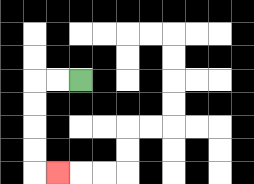{'start': '[3, 3]', 'end': '[2, 7]', 'path_directions': 'L,L,D,D,D,D,R', 'path_coordinates': '[[3, 3], [2, 3], [1, 3], [1, 4], [1, 5], [1, 6], [1, 7], [2, 7]]'}